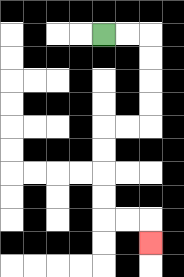{'start': '[4, 1]', 'end': '[6, 10]', 'path_directions': 'R,R,D,D,D,D,L,L,D,D,D,D,R,R,D', 'path_coordinates': '[[4, 1], [5, 1], [6, 1], [6, 2], [6, 3], [6, 4], [6, 5], [5, 5], [4, 5], [4, 6], [4, 7], [4, 8], [4, 9], [5, 9], [6, 9], [6, 10]]'}